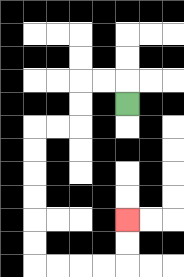{'start': '[5, 4]', 'end': '[5, 9]', 'path_directions': 'U,L,L,D,D,L,L,D,D,D,D,D,D,R,R,R,R,U,U', 'path_coordinates': '[[5, 4], [5, 3], [4, 3], [3, 3], [3, 4], [3, 5], [2, 5], [1, 5], [1, 6], [1, 7], [1, 8], [1, 9], [1, 10], [1, 11], [2, 11], [3, 11], [4, 11], [5, 11], [5, 10], [5, 9]]'}